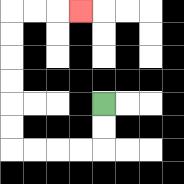{'start': '[4, 4]', 'end': '[3, 0]', 'path_directions': 'D,D,L,L,L,L,U,U,U,U,U,U,R,R,R', 'path_coordinates': '[[4, 4], [4, 5], [4, 6], [3, 6], [2, 6], [1, 6], [0, 6], [0, 5], [0, 4], [0, 3], [0, 2], [0, 1], [0, 0], [1, 0], [2, 0], [3, 0]]'}